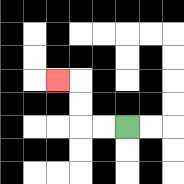{'start': '[5, 5]', 'end': '[2, 3]', 'path_directions': 'L,L,U,U,L', 'path_coordinates': '[[5, 5], [4, 5], [3, 5], [3, 4], [3, 3], [2, 3]]'}